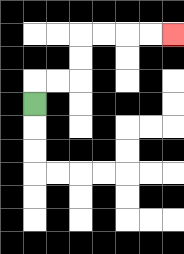{'start': '[1, 4]', 'end': '[7, 1]', 'path_directions': 'U,R,R,U,U,R,R,R,R', 'path_coordinates': '[[1, 4], [1, 3], [2, 3], [3, 3], [3, 2], [3, 1], [4, 1], [5, 1], [6, 1], [7, 1]]'}